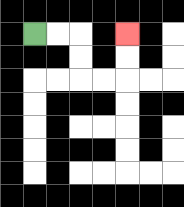{'start': '[1, 1]', 'end': '[5, 1]', 'path_directions': 'R,R,D,D,R,R,U,U', 'path_coordinates': '[[1, 1], [2, 1], [3, 1], [3, 2], [3, 3], [4, 3], [5, 3], [5, 2], [5, 1]]'}